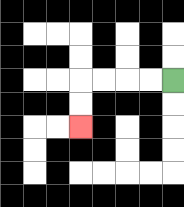{'start': '[7, 3]', 'end': '[3, 5]', 'path_directions': 'L,L,L,L,D,D', 'path_coordinates': '[[7, 3], [6, 3], [5, 3], [4, 3], [3, 3], [3, 4], [3, 5]]'}